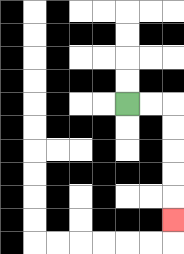{'start': '[5, 4]', 'end': '[7, 9]', 'path_directions': 'R,R,D,D,D,D,D', 'path_coordinates': '[[5, 4], [6, 4], [7, 4], [7, 5], [7, 6], [7, 7], [7, 8], [7, 9]]'}